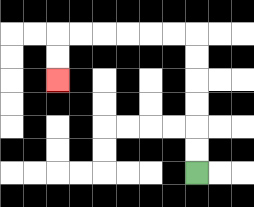{'start': '[8, 7]', 'end': '[2, 3]', 'path_directions': 'U,U,U,U,U,U,L,L,L,L,L,L,D,D', 'path_coordinates': '[[8, 7], [8, 6], [8, 5], [8, 4], [8, 3], [8, 2], [8, 1], [7, 1], [6, 1], [5, 1], [4, 1], [3, 1], [2, 1], [2, 2], [2, 3]]'}